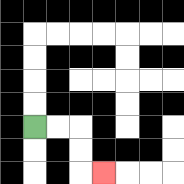{'start': '[1, 5]', 'end': '[4, 7]', 'path_directions': 'R,R,D,D,R', 'path_coordinates': '[[1, 5], [2, 5], [3, 5], [3, 6], [3, 7], [4, 7]]'}